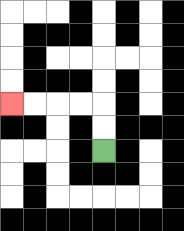{'start': '[4, 6]', 'end': '[0, 4]', 'path_directions': 'U,U,L,L,L,L', 'path_coordinates': '[[4, 6], [4, 5], [4, 4], [3, 4], [2, 4], [1, 4], [0, 4]]'}